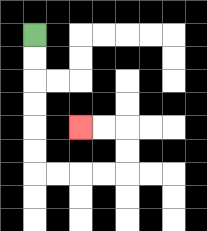{'start': '[1, 1]', 'end': '[3, 5]', 'path_directions': 'D,D,D,D,D,D,R,R,R,R,U,U,L,L', 'path_coordinates': '[[1, 1], [1, 2], [1, 3], [1, 4], [1, 5], [1, 6], [1, 7], [2, 7], [3, 7], [4, 7], [5, 7], [5, 6], [5, 5], [4, 5], [3, 5]]'}